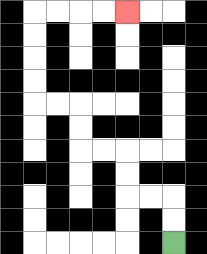{'start': '[7, 10]', 'end': '[5, 0]', 'path_directions': 'U,U,L,L,U,U,L,L,U,U,L,L,U,U,U,U,R,R,R,R', 'path_coordinates': '[[7, 10], [7, 9], [7, 8], [6, 8], [5, 8], [5, 7], [5, 6], [4, 6], [3, 6], [3, 5], [3, 4], [2, 4], [1, 4], [1, 3], [1, 2], [1, 1], [1, 0], [2, 0], [3, 0], [4, 0], [5, 0]]'}